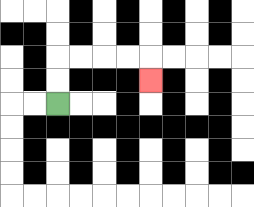{'start': '[2, 4]', 'end': '[6, 3]', 'path_directions': 'U,U,R,R,R,R,D', 'path_coordinates': '[[2, 4], [2, 3], [2, 2], [3, 2], [4, 2], [5, 2], [6, 2], [6, 3]]'}